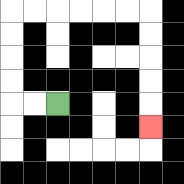{'start': '[2, 4]', 'end': '[6, 5]', 'path_directions': 'L,L,U,U,U,U,R,R,R,R,R,R,D,D,D,D,D', 'path_coordinates': '[[2, 4], [1, 4], [0, 4], [0, 3], [0, 2], [0, 1], [0, 0], [1, 0], [2, 0], [3, 0], [4, 0], [5, 0], [6, 0], [6, 1], [6, 2], [6, 3], [6, 4], [6, 5]]'}